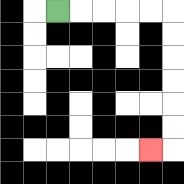{'start': '[2, 0]', 'end': '[6, 6]', 'path_directions': 'R,R,R,R,R,D,D,D,D,D,D,L', 'path_coordinates': '[[2, 0], [3, 0], [4, 0], [5, 0], [6, 0], [7, 0], [7, 1], [7, 2], [7, 3], [7, 4], [7, 5], [7, 6], [6, 6]]'}